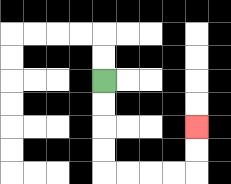{'start': '[4, 3]', 'end': '[8, 5]', 'path_directions': 'D,D,D,D,R,R,R,R,U,U', 'path_coordinates': '[[4, 3], [4, 4], [4, 5], [4, 6], [4, 7], [5, 7], [6, 7], [7, 7], [8, 7], [8, 6], [8, 5]]'}